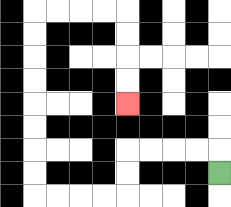{'start': '[9, 7]', 'end': '[5, 4]', 'path_directions': 'U,L,L,L,L,D,D,L,L,L,L,U,U,U,U,U,U,U,U,R,R,R,R,D,D,D,D', 'path_coordinates': '[[9, 7], [9, 6], [8, 6], [7, 6], [6, 6], [5, 6], [5, 7], [5, 8], [4, 8], [3, 8], [2, 8], [1, 8], [1, 7], [1, 6], [1, 5], [1, 4], [1, 3], [1, 2], [1, 1], [1, 0], [2, 0], [3, 0], [4, 0], [5, 0], [5, 1], [5, 2], [5, 3], [5, 4]]'}